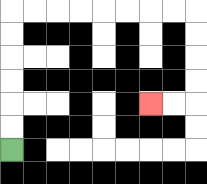{'start': '[0, 6]', 'end': '[6, 4]', 'path_directions': 'U,U,U,U,U,U,R,R,R,R,R,R,R,R,D,D,D,D,L,L', 'path_coordinates': '[[0, 6], [0, 5], [0, 4], [0, 3], [0, 2], [0, 1], [0, 0], [1, 0], [2, 0], [3, 0], [4, 0], [5, 0], [6, 0], [7, 0], [8, 0], [8, 1], [8, 2], [8, 3], [8, 4], [7, 4], [6, 4]]'}